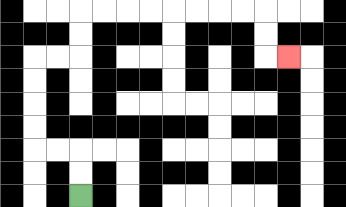{'start': '[3, 8]', 'end': '[12, 2]', 'path_directions': 'U,U,L,L,U,U,U,U,R,R,U,U,R,R,R,R,R,R,R,R,D,D,R', 'path_coordinates': '[[3, 8], [3, 7], [3, 6], [2, 6], [1, 6], [1, 5], [1, 4], [1, 3], [1, 2], [2, 2], [3, 2], [3, 1], [3, 0], [4, 0], [5, 0], [6, 0], [7, 0], [8, 0], [9, 0], [10, 0], [11, 0], [11, 1], [11, 2], [12, 2]]'}